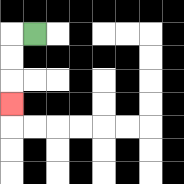{'start': '[1, 1]', 'end': '[0, 4]', 'path_directions': 'L,D,D,D', 'path_coordinates': '[[1, 1], [0, 1], [0, 2], [0, 3], [0, 4]]'}